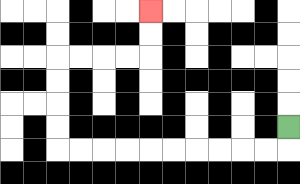{'start': '[12, 5]', 'end': '[6, 0]', 'path_directions': 'D,L,L,L,L,L,L,L,L,L,L,U,U,U,U,R,R,R,R,U,U', 'path_coordinates': '[[12, 5], [12, 6], [11, 6], [10, 6], [9, 6], [8, 6], [7, 6], [6, 6], [5, 6], [4, 6], [3, 6], [2, 6], [2, 5], [2, 4], [2, 3], [2, 2], [3, 2], [4, 2], [5, 2], [6, 2], [6, 1], [6, 0]]'}